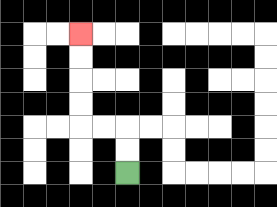{'start': '[5, 7]', 'end': '[3, 1]', 'path_directions': 'U,U,L,L,U,U,U,U', 'path_coordinates': '[[5, 7], [5, 6], [5, 5], [4, 5], [3, 5], [3, 4], [3, 3], [3, 2], [3, 1]]'}